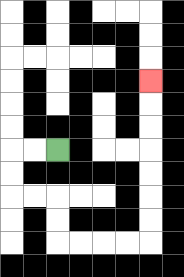{'start': '[2, 6]', 'end': '[6, 3]', 'path_directions': 'L,L,D,D,R,R,D,D,R,R,R,R,U,U,U,U,U,U,U', 'path_coordinates': '[[2, 6], [1, 6], [0, 6], [0, 7], [0, 8], [1, 8], [2, 8], [2, 9], [2, 10], [3, 10], [4, 10], [5, 10], [6, 10], [6, 9], [6, 8], [6, 7], [6, 6], [6, 5], [6, 4], [6, 3]]'}